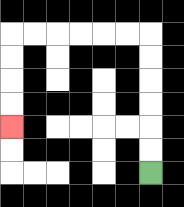{'start': '[6, 7]', 'end': '[0, 5]', 'path_directions': 'U,U,U,U,U,U,L,L,L,L,L,L,D,D,D,D', 'path_coordinates': '[[6, 7], [6, 6], [6, 5], [6, 4], [6, 3], [6, 2], [6, 1], [5, 1], [4, 1], [3, 1], [2, 1], [1, 1], [0, 1], [0, 2], [0, 3], [0, 4], [0, 5]]'}